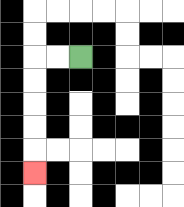{'start': '[3, 2]', 'end': '[1, 7]', 'path_directions': 'L,L,D,D,D,D,D', 'path_coordinates': '[[3, 2], [2, 2], [1, 2], [1, 3], [1, 4], [1, 5], [1, 6], [1, 7]]'}